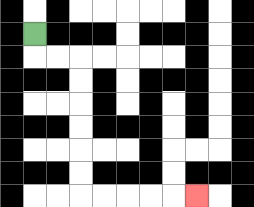{'start': '[1, 1]', 'end': '[8, 8]', 'path_directions': 'D,R,R,D,D,D,D,D,D,R,R,R,R,R', 'path_coordinates': '[[1, 1], [1, 2], [2, 2], [3, 2], [3, 3], [3, 4], [3, 5], [3, 6], [3, 7], [3, 8], [4, 8], [5, 8], [6, 8], [7, 8], [8, 8]]'}